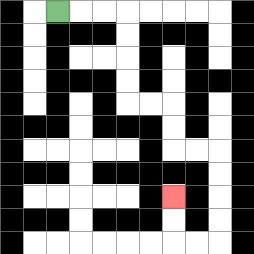{'start': '[2, 0]', 'end': '[7, 8]', 'path_directions': 'R,R,R,D,D,D,D,R,R,D,D,R,R,D,D,D,D,L,L,U,U', 'path_coordinates': '[[2, 0], [3, 0], [4, 0], [5, 0], [5, 1], [5, 2], [5, 3], [5, 4], [6, 4], [7, 4], [7, 5], [7, 6], [8, 6], [9, 6], [9, 7], [9, 8], [9, 9], [9, 10], [8, 10], [7, 10], [7, 9], [7, 8]]'}